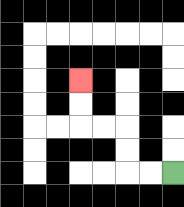{'start': '[7, 7]', 'end': '[3, 3]', 'path_directions': 'L,L,U,U,L,L,U,U', 'path_coordinates': '[[7, 7], [6, 7], [5, 7], [5, 6], [5, 5], [4, 5], [3, 5], [3, 4], [3, 3]]'}